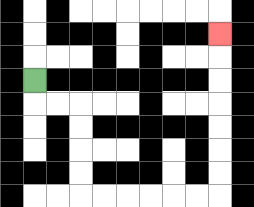{'start': '[1, 3]', 'end': '[9, 1]', 'path_directions': 'D,R,R,D,D,D,D,R,R,R,R,R,R,U,U,U,U,U,U,U', 'path_coordinates': '[[1, 3], [1, 4], [2, 4], [3, 4], [3, 5], [3, 6], [3, 7], [3, 8], [4, 8], [5, 8], [6, 8], [7, 8], [8, 8], [9, 8], [9, 7], [9, 6], [9, 5], [9, 4], [9, 3], [9, 2], [9, 1]]'}